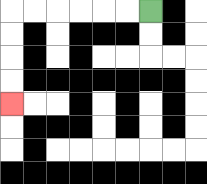{'start': '[6, 0]', 'end': '[0, 4]', 'path_directions': 'L,L,L,L,L,L,D,D,D,D', 'path_coordinates': '[[6, 0], [5, 0], [4, 0], [3, 0], [2, 0], [1, 0], [0, 0], [0, 1], [0, 2], [0, 3], [0, 4]]'}